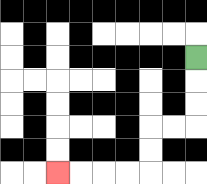{'start': '[8, 2]', 'end': '[2, 7]', 'path_directions': 'D,D,D,L,L,D,D,L,L,L,L', 'path_coordinates': '[[8, 2], [8, 3], [8, 4], [8, 5], [7, 5], [6, 5], [6, 6], [6, 7], [5, 7], [4, 7], [3, 7], [2, 7]]'}